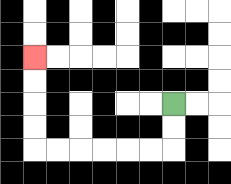{'start': '[7, 4]', 'end': '[1, 2]', 'path_directions': 'D,D,L,L,L,L,L,L,U,U,U,U', 'path_coordinates': '[[7, 4], [7, 5], [7, 6], [6, 6], [5, 6], [4, 6], [3, 6], [2, 6], [1, 6], [1, 5], [1, 4], [1, 3], [1, 2]]'}